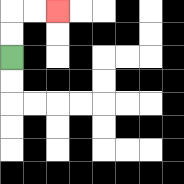{'start': '[0, 2]', 'end': '[2, 0]', 'path_directions': 'U,U,R,R', 'path_coordinates': '[[0, 2], [0, 1], [0, 0], [1, 0], [2, 0]]'}